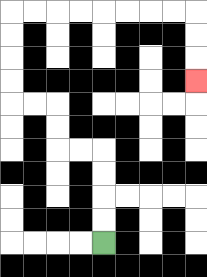{'start': '[4, 10]', 'end': '[8, 3]', 'path_directions': 'U,U,U,U,L,L,U,U,L,L,U,U,U,U,R,R,R,R,R,R,R,R,D,D,D', 'path_coordinates': '[[4, 10], [4, 9], [4, 8], [4, 7], [4, 6], [3, 6], [2, 6], [2, 5], [2, 4], [1, 4], [0, 4], [0, 3], [0, 2], [0, 1], [0, 0], [1, 0], [2, 0], [3, 0], [4, 0], [5, 0], [6, 0], [7, 0], [8, 0], [8, 1], [8, 2], [8, 3]]'}